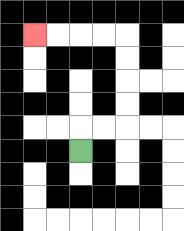{'start': '[3, 6]', 'end': '[1, 1]', 'path_directions': 'U,R,R,U,U,U,U,L,L,L,L', 'path_coordinates': '[[3, 6], [3, 5], [4, 5], [5, 5], [5, 4], [5, 3], [5, 2], [5, 1], [4, 1], [3, 1], [2, 1], [1, 1]]'}